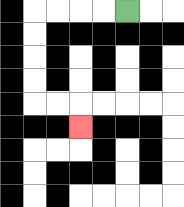{'start': '[5, 0]', 'end': '[3, 5]', 'path_directions': 'L,L,L,L,D,D,D,D,R,R,D', 'path_coordinates': '[[5, 0], [4, 0], [3, 0], [2, 0], [1, 0], [1, 1], [1, 2], [1, 3], [1, 4], [2, 4], [3, 4], [3, 5]]'}